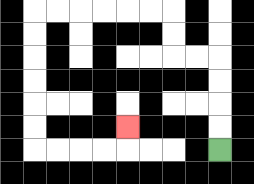{'start': '[9, 6]', 'end': '[5, 5]', 'path_directions': 'U,U,U,U,L,L,U,U,L,L,L,L,L,L,D,D,D,D,D,D,R,R,R,R,U', 'path_coordinates': '[[9, 6], [9, 5], [9, 4], [9, 3], [9, 2], [8, 2], [7, 2], [7, 1], [7, 0], [6, 0], [5, 0], [4, 0], [3, 0], [2, 0], [1, 0], [1, 1], [1, 2], [1, 3], [1, 4], [1, 5], [1, 6], [2, 6], [3, 6], [4, 6], [5, 6], [5, 5]]'}